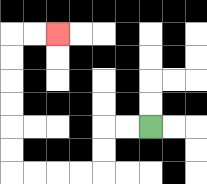{'start': '[6, 5]', 'end': '[2, 1]', 'path_directions': 'L,L,D,D,L,L,L,L,U,U,U,U,U,U,R,R', 'path_coordinates': '[[6, 5], [5, 5], [4, 5], [4, 6], [4, 7], [3, 7], [2, 7], [1, 7], [0, 7], [0, 6], [0, 5], [0, 4], [0, 3], [0, 2], [0, 1], [1, 1], [2, 1]]'}